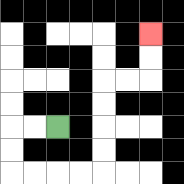{'start': '[2, 5]', 'end': '[6, 1]', 'path_directions': 'L,L,D,D,R,R,R,R,U,U,U,U,R,R,U,U', 'path_coordinates': '[[2, 5], [1, 5], [0, 5], [0, 6], [0, 7], [1, 7], [2, 7], [3, 7], [4, 7], [4, 6], [4, 5], [4, 4], [4, 3], [5, 3], [6, 3], [6, 2], [6, 1]]'}